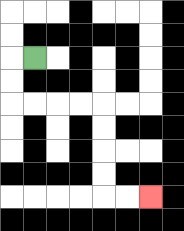{'start': '[1, 2]', 'end': '[6, 8]', 'path_directions': 'L,D,D,R,R,R,R,D,D,D,D,R,R', 'path_coordinates': '[[1, 2], [0, 2], [0, 3], [0, 4], [1, 4], [2, 4], [3, 4], [4, 4], [4, 5], [4, 6], [4, 7], [4, 8], [5, 8], [6, 8]]'}